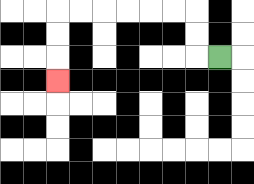{'start': '[9, 2]', 'end': '[2, 3]', 'path_directions': 'L,U,U,L,L,L,L,L,L,D,D,D', 'path_coordinates': '[[9, 2], [8, 2], [8, 1], [8, 0], [7, 0], [6, 0], [5, 0], [4, 0], [3, 0], [2, 0], [2, 1], [2, 2], [2, 3]]'}